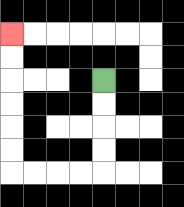{'start': '[4, 3]', 'end': '[0, 1]', 'path_directions': 'D,D,D,D,L,L,L,L,U,U,U,U,U,U', 'path_coordinates': '[[4, 3], [4, 4], [4, 5], [4, 6], [4, 7], [3, 7], [2, 7], [1, 7], [0, 7], [0, 6], [0, 5], [0, 4], [0, 3], [0, 2], [0, 1]]'}